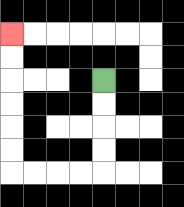{'start': '[4, 3]', 'end': '[0, 1]', 'path_directions': 'D,D,D,D,L,L,L,L,U,U,U,U,U,U', 'path_coordinates': '[[4, 3], [4, 4], [4, 5], [4, 6], [4, 7], [3, 7], [2, 7], [1, 7], [0, 7], [0, 6], [0, 5], [0, 4], [0, 3], [0, 2], [0, 1]]'}